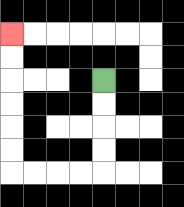{'start': '[4, 3]', 'end': '[0, 1]', 'path_directions': 'D,D,D,D,L,L,L,L,U,U,U,U,U,U', 'path_coordinates': '[[4, 3], [4, 4], [4, 5], [4, 6], [4, 7], [3, 7], [2, 7], [1, 7], [0, 7], [0, 6], [0, 5], [0, 4], [0, 3], [0, 2], [0, 1]]'}